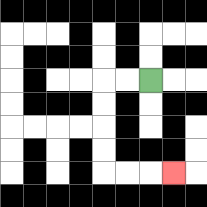{'start': '[6, 3]', 'end': '[7, 7]', 'path_directions': 'L,L,D,D,D,D,R,R,R', 'path_coordinates': '[[6, 3], [5, 3], [4, 3], [4, 4], [4, 5], [4, 6], [4, 7], [5, 7], [6, 7], [7, 7]]'}